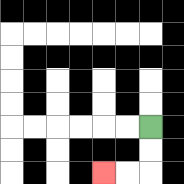{'start': '[6, 5]', 'end': '[4, 7]', 'path_directions': 'D,D,L,L', 'path_coordinates': '[[6, 5], [6, 6], [6, 7], [5, 7], [4, 7]]'}